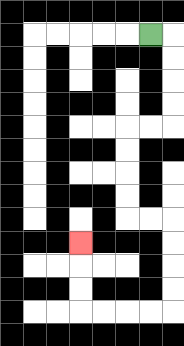{'start': '[6, 1]', 'end': '[3, 10]', 'path_directions': 'R,D,D,D,D,L,L,D,D,D,D,R,R,D,D,D,D,L,L,L,L,U,U,U', 'path_coordinates': '[[6, 1], [7, 1], [7, 2], [7, 3], [7, 4], [7, 5], [6, 5], [5, 5], [5, 6], [5, 7], [5, 8], [5, 9], [6, 9], [7, 9], [7, 10], [7, 11], [7, 12], [7, 13], [6, 13], [5, 13], [4, 13], [3, 13], [3, 12], [3, 11], [3, 10]]'}